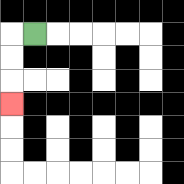{'start': '[1, 1]', 'end': '[0, 4]', 'path_directions': 'L,D,D,D', 'path_coordinates': '[[1, 1], [0, 1], [0, 2], [0, 3], [0, 4]]'}